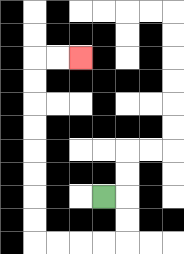{'start': '[4, 8]', 'end': '[3, 2]', 'path_directions': 'R,D,D,L,L,L,L,U,U,U,U,U,U,U,U,R,R', 'path_coordinates': '[[4, 8], [5, 8], [5, 9], [5, 10], [4, 10], [3, 10], [2, 10], [1, 10], [1, 9], [1, 8], [1, 7], [1, 6], [1, 5], [1, 4], [1, 3], [1, 2], [2, 2], [3, 2]]'}